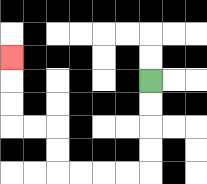{'start': '[6, 3]', 'end': '[0, 2]', 'path_directions': 'D,D,D,D,L,L,L,L,U,U,L,L,U,U,U', 'path_coordinates': '[[6, 3], [6, 4], [6, 5], [6, 6], [6, 7], [5, 7], [4, 7], [3, 7], [2, 7], [2, 6], [2, 5], [1, 5], [0, 5], [0, 4], [0, 3], [0, 2]]'}